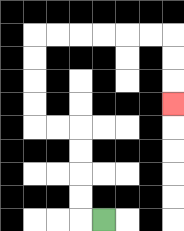{'start': '[4, 9]', 'end': '[7, 4]', 'path_directions': 'L,U,U,U,U,L,L,U,U,U,U,R,R,R,R,R,R,D,D,D', 'path_coordinates': '[[4, 9], [3, 9], [3, 8], [3, 7], [3, 6], [3, 5], [2, 5], [1, 5], [1, 4], [1, 3], [1, 2], [1, 1], [2, 1], [3, 1], [4, 1], [5, 1], [6, 1], [7, 1], [7, 2], [7, 3], [7, 4]]'}